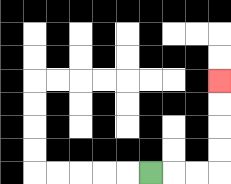{'start': '[6, 7]', 'end': '[9, 3]', 'path_directions': 'R,R,R,U,U,U,U', 'path_coordinates': '[[6, 7], [7, 7], [8, 7], [9, 7], [9, 6], [9, 5], [9, 4], [9, 3]]'}